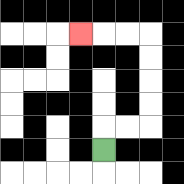{'start': '[4, 6]', 'end': '[3, 1]', 'path_directions': 'U,R,R,U,U,U,U,L,L,L', 'path_coordinates': '[[4, 6], [4, 5], [5, 5], [6, 5], [6, 4], [6, 3], [6, 2], [6, 1], [5, 1], [4, 1], [3, 1]]'}